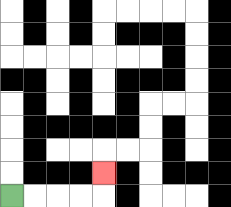{'start': '[0, 8]', 'end': '[4, 7]', 'path_directions': 'R,R,R,R,U', 'path_coordinates': '[[0, 8], [1, 8], [2, 8], [3, 8], [4, 8], [4, 7]]'}